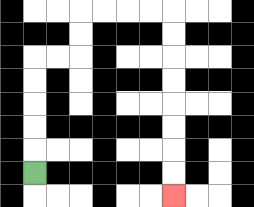{'start': '[1, 7]', 'end': '[7, 8]', 'path_directions': 'U,U,U,U,U,R,R,U,U,R,R,R,R,D,D,D,D,D,D,D,D', 'path_coordinates': '[[1, 7], [1, 6], [1, 5], [1, 4], [1, 3], [1, 2], [2, 2], [3, 2], [3, 1], [3, 0], [4, 0], [5, 0], [6, 0], [7, 0], [7, 1], [7, 2], [7, 3], [7, 4], [7, 5], [7, 6], [7, 7], [7, 8]]'}